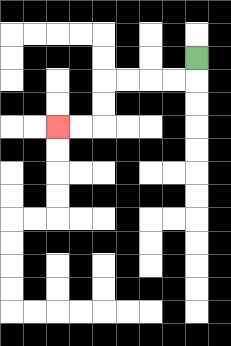{'start': '[8, 2]', 'end': '[2, 5]', 'path_directions': 'D,L,L,L,L,D,D,L,L', 'path_coordinates': '[[8, 2], [8, 3], [7, 3], [6, 3], [5, 3], [4, 3], [4, 4], [4, 5], [3, 5], [2, 5]]'}